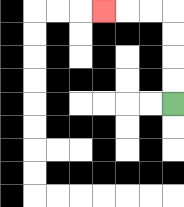{'start': '[7, 4]', 'end': '[4, 0]', 'path_directions': 'U,U,U,U,L,L,L', 'path_coordinates': '[[7, 4], [7, 3], [7, 2], [7, 1], [7, 0], [6, 0], [5, 0], [4, 0]]'}